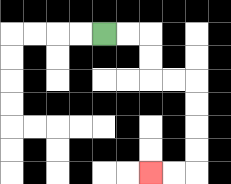{'start': '[4, 1]', 'end': '[6, 7]', 'path_directions': 'R,R,D,D,R,R,D,D,D,D,L,L', 'path_coordinates': '[[4, 1], [5, 1], [6, 1], [6, 2], [6, 3], [7, 3], [8, 3], [8, 4], [8, 5], [8, 6], [8, 7], [7, 7], [6, 7]]'}